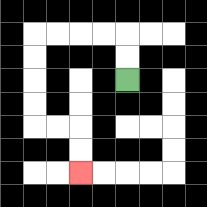{'start': '[5, 3]', 'end': '[3, 7]', 'path_directions': 'U,U,L,L,L,L,D,D,D,D,R,R,D,D', 'path_coordinates': '[[5, 3], [5, 2], [5, 1], [4, 1], [3, 1], [2, 1], [1, 1], [1, 2], [1, 3], [1, 4], [1, 5], [2, 5], [3, 5], [3, 6], [3, 7]]'}